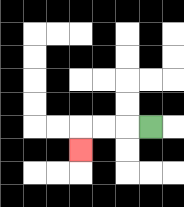{'start': '[6, 5]', 'end': '[3, 6]', 'path_directions': 'L,L,L,D', 'path_coordinates': '[[6, 5], [5, 5], [4, 5], [3, 5], [3, 6]]'}